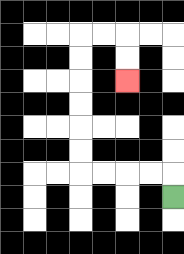{'start': '[7, 8]', 'end': '[5, 3]', 'path_directions': 'U,L,L,L,L,U,U,U,U,U,U,R,R,D,D', 'path_coordinates': '[[7, 8], [7, 7], [6, 7], [5, 7], [4, 7], [3, 7], [3, 6], [3, 5], [3, 4], [3, 3], [3, 2], [3, 1], [4, 1], [5, 1], [5, 2], [5, 3]]'}